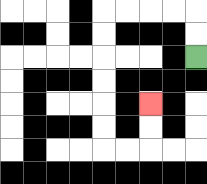{'start': '[8, 2]', 'end': '[6, 4]', 'path_directions': 'U,U,L,L,L,L,D,D,D,D,D,D,R,R,U,U', 'path_coordinates': '[[8, 2], [8, 1], [8, 0], [7, 0], [6, 0], [5, 0], [4, 0], [4, 1], [4, 2], [4, 3], [4, 4], [4, 5], [4, 6], [5, 6], [6, 6], [6, 5], [6, 4]]'}